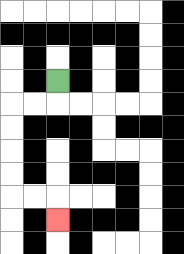{'start': '[2, 3]', 'end': '[2, 9]', 'path_directions': 'D,L,L,D,D,D,D,R,R,D', 'path_coordinates': '[[2, 3], [2, 4], [1, 4], [0, 4], [0, 5], [0, 6], [0, 7], [0, 8], [1, 8], [2, 8], [2, 9]]'}